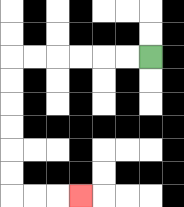{'start': '[6, 2]', 'end': '[3, 8]', 'path_directions': 'L,L,L,L,L,L,D,D,D,D,D,D,R,R,R', 'path_coordinates': '[[6, 2], [5, 2], [4, 2], [3, 2], [2, 2], [1, 2], [0, 2], [0, 3], [0, 4], [0, 5], [0, 6], [0, 7], [0, 8], [1, 8], [2, 8], [3, 8]]'}